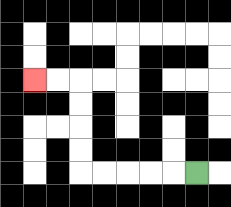{'start': '[8, 7]', 'end': '[1, 3]', 'path_directions': 'L,L,L,L,L,U,U,U,U,L,L', 'path_coordinates': '[[8, 7], [7, 7], [6, 7], [5, 7], [4, 7], [3, 7], [3, 6], [3, 5], [3, 4], [3, 3], [2, 3], [1, 3]]'}